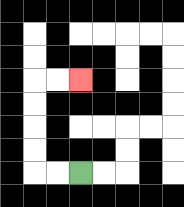{'start': '[3, 7]', 'end': '[3, 3]', 'path_directions': 'L,L,U,U,U,U,R,R', 'path_coordinates': '[[3, 7], [2, 7], [1, 7], [1, 6], [1, 5], [1, 4], [1, 3], [2, 3], [3, 3]]'}